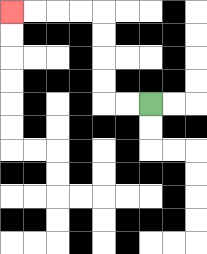{'start': '[6, 4]', 'end': '[0, 0]', 'path_directions': 'L,L,U,U,U,U,L,L,L,L', 'path_coordinates': '[[6, 4], [5, 4], [4, 4], [4, 3], [4, 2], [4, 1], [4, 0], [3, 0], [2, 0], [1, 0], [0, 0]]'}